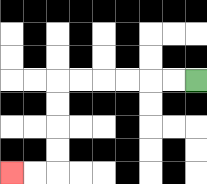{'start': '[8, 3]', 'end': '[0, 7]', 'path_directions': 'L,L,L,L,L,L,D,D,D,D,L,L', 'path_coordinates': '[[8, 3], [7, 3], [6, 3], [5, 3], [4, 3], [3, 3], [2, 3], [2, 4], [2, 5], [2, 6], [2, 7], [1, 7], [0, 7]]'}